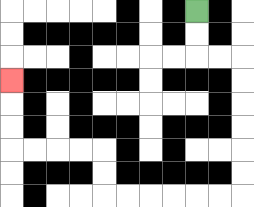{'start': '[8, 0]', 'end': '[0, 3]', 'path_directions': 'D,D,R,R,D,D,D,D,D,D,L,L,L,L,L,L,U,U,L,L,L,L,U,U,U', 'path_coordinates': '[[8, 0], [8, 1], [8, 2], [9, 2], [10, 2], [10, 3], [10, 4], [10, 5], [10, 6], [10, 7], [10, 8], [9, 8], [8, 8], [7, 8], [6, 8], [5, 8], [4, 8], [4, 7], [4, 6], [3, 6], [2, 6], [1, 6], [0, 6], [0, 5], [0, 4], [0, 3]]'}